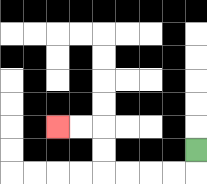{'start': '[8, 6]', 'end': '[2, 5]', 'path_directions': 'D,L,L,L,L,U,U,L,L', 'path_coordinates': '[[8, 6], [8, 7], [7, 7], [6, 7], [5, 7], [4, 7], [4, 6], [4, 5], [3, 5], [2, 5]]'}